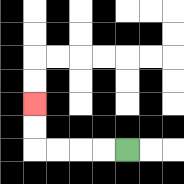{'start': '[5, 6]', 'end': '[1, 4]', 'path_directions': 'L,L,L,L,U,U', 'path_coordinates': '[[5, 6], [4, 6], [3, 6], [2, 6], [1, 6], [1, 5], [1, 4]]'}